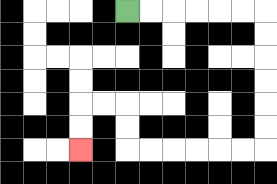{'start': '[5, 0]', 'end': '[3, 6]', 'path_directions': 'R,R,R,R,R,R,D,D,D,D,D,D,L,L,L,L,L,L,U,U,L,L,D,D', 'path_coordinates': '[[5, 0], [6, 0], [7, 0], [8, 0], [9, 0], [10, 0], [11, 0], [11, 1], [11, 2], [11, 3], [11, 4], [11, 5], [11, 6], [10, 6], [9, 6], [8, 6], [7, 6], [6, 6], [5, 6], [5, 5], [5, 4], [4, 4], [3, 4], [3, 5], [3, 6]]'}